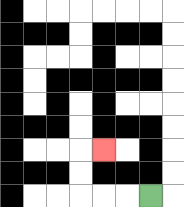{'start': '[6, 8]', 'end': '[4, 6]', 'path_directions': 'L,L,L,U,U,R', 'path_coordinates': '[[6, 8], [5, 8], [4, 8], [3, 8], [3, 7], [3, 6], [4, 6]]'}